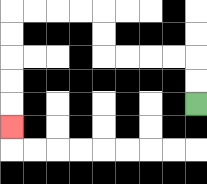{'start': '[8, 4]', 'end': '[0, 5]', 'path_directions': 'U,U,L,L,L,L,U,U,L,L,L,L,D,D,D,D,D', 'path_coordinates': '[[8, 4], [8, 3], [8, 2], [7, 2], [6, 2], [5, 2], [4, 2], [4, 1], [4, 0], [3, 0], [2, 0], [1, 0], [0, 0], [0, 1], [0, 2], [0, 3], [0, 4], [0, 5]]'}